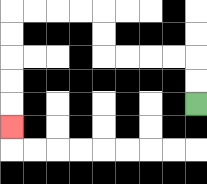{'start': '[8, 4]', 'end': '[0, 5]', 'path_directions': 'U,U,L,L,L,L,U,U,L,L,L,L,D,D,D,D,D', 'path_coordinates': '[[8, 4], [8, 3], [8, 2], [7, 2], [6, 2], [5, 2], [4, 2], [4, 1], [4, 0], [3, 0], [2, 0], [1, 0], [0, 0], [0, 1], [0, 2], [0, 3], [0, 4], [0, 5]]'}